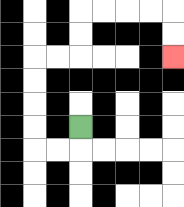{'start': '[3, 5]', 'end': '[7, 2]', 'path_directions': 'D,L,L,U,U,U,U,R,R,U,U,R,R,R,R,D,D', 'path_coordinates': '[[3, 5], [3, 6], [2, 6], [1, 6], [1, 5], [1, 4], [1, 3], [1, 2], [2, 2], [3, 2], [3, 1], [3, 0], [4, 0], [5, 0], [6, 0], [7, 0], [7, 1], [7, 2]]'}